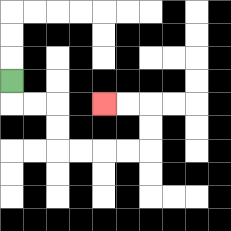{'start': '[0, 3]', 'end': '[4, 4]', 'path_directions': 'D,R,R,D,D,R,R,R,R,U,U,L,L', 'path_coordinates': '[[0, 3], [0, 4], [1, 4], [2, 4], [2, 5], [2, 6], [3, 6], [4, 6], [5, 6], [6, 6], [6, 5], [6, 4], [5, 4], [4, 4]]'}